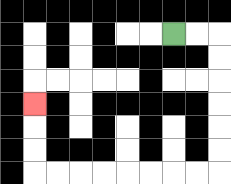{'start': '[7, 1]', 'end': '[1, 4]', 'path_directions': 'R,R,D,D,D,D,D,D,L,L,L,L,L,L,L,L,U,U,U', 'path_coordinates': '[[7, 1], [8, 1], [9, 1], [9, 2], [9, 3], [9, 4], [9, 5], [9, 6], [9, 7], [8, 7], [7, 7], [6, 7], [5, 7], [4, 7], [3, 7], [2, 7], [1, 7], [1, 6], [1, 5], [1, 4]]'}